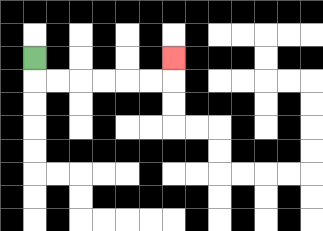{'start': '[1, 2]', 'end': '[7, 2]', 'path_directions': 'D,R,R,R,R,R,R,U', 'path_coordinates': '[[1, 2], [1, 3], [2, 3], [3, 3], [4, 3], [5, 3], [6, 3], [7, 3], [7, 2]]'}